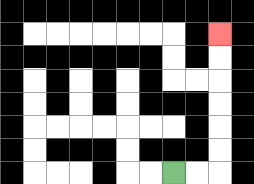{'start': '[7, 7]', 'end': '[9, 1]', 'path_directions': 'R,R,U,U,U,U,U,U', 'path_coordinates': '[[7, 7], [8, 7], [9, 7], [9, 6], [9, 5], [9, 4], [9, 3], [9, 2], [9, 1]]'}